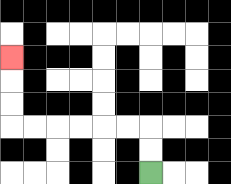{'start': '[6, 7]', 'end': '[0, 2]', 'path_directions': 'U,U,L,L,L,L,L,L,U,U,U', 'path_coordinates': '[[6, 7], [6, 6], [6, 5], [5, 5], [4, 5], [3, 5], [2, 5], [1, 5], [0, 5], [0, 4], [0, 3], [0, 2]]'}